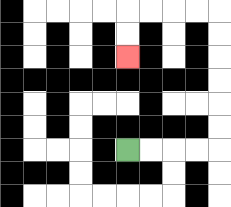{'start': '[5, 6]', 'end': '[5, 2]', 'path_directions': 'R,R,R,R,U,U,U,U,U,U,L,L,L,L,D,D', 'path_coordinates': '[[5, 6], [6, 6], [7, 6], [8, 6], [9, 6], [9, 5], [9, 4], [9, 3], [9, 2], [9, 1], [9, 0], [8, 0], [7, 0], [6, 0], [5, 0], [5, 1], [5, 2]]'}